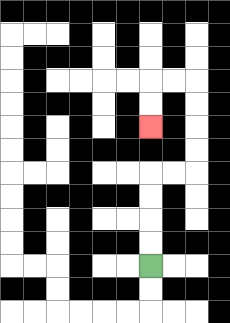{'start': '[6, 11]', 'end': '[6, 5]', 'path_directions': 'U,U,U,U,R,R,U,U,U,U,L,L,D,D', 'path_coordinates': '[[6, 11], [6, 10], [6, 9], [6, 8], [6, 7], [7, 7], [8, 7], [8, 6], [8, 5], [8, 4], [8, 3], [7, 3], [6, 3], [6, 4], [6, 5]]'}